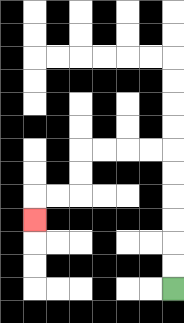{'start': '[7, 12]', 'end': '[1, 9]', 'path_directions': 'U,U,U,U,U,U,L,L,L,L,D,D,L,L,D', 'path_coordinates': '[[7, 12], [7, 11], [7, 10], [7, 9], [7, 8], [7, 7], [7, 6], [6, 6], [5, 6], [4, 6], [3, 6], [3, 7], [3, 8], [2, 8], [1, 8], [1, 9]]'}